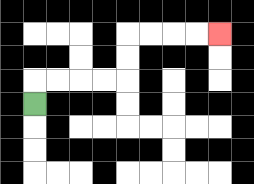{'start': '[1, 4]', 'end': '[9, 1]', 'path_directions': 'U,R,R,R,R,U,U,R,R,R,R', 'path_coordinates': '[[1, 4], [1, 3], [2, 3], [3, 3], [4, 3], [5, 3], [5, 2], [5, 1], [6, 1], [7, 1], [8, 1], [9, 1]]'}